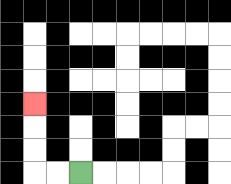{'start': '[3, 7]', 'end': '[1, 4]', 'path_directions': 'L,L,U,U,U', 'path_coordinates': '[[3, 7], [2, 7], [1, 7], [1, 6], [1, 5], [1, 4]]'}